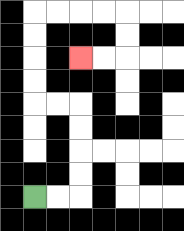{'start': '[1, 8]', 'end': '[3, 2]', 'path_directions': 'R,R,U,U,U,U,L,L,U,U,U,U,R,R,R,R,D,D,L,L', 'path_coordinates': '[[1, 8], [2, 8], [3, 8], [3, 7], [3, 6], [3, 5], [3, 4], [2, 4], [1, 4], [1, 3], [1, 2], [1, 1], [1, 0], [2, 0], [3, 0], [4, 0], [5, 0], [5, 1], [5, 2], [4, 2], [3, 2]]'}